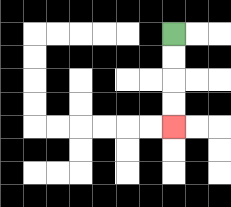{'start': '[7, 1]', 'end': '[7, 5]', 'path_directions': 'D,D,D,D', 'path_coordinates': '[[7, 1], [7, 2], [7, 3], [7, 4], [7, 5]]'}